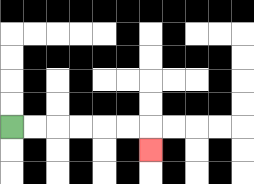{'start': '[0, 5]', 'end': '[6, 6]', 'path_directions': 'R,R,R,R,R,R,D', 'path_coordinates': '[[0, 5], [1, 5], [2, 5], [3, 5], [4, 5], [5, 5], [6, 5], [6, 6]]'}